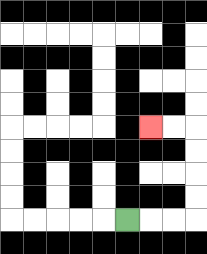{'start': '[5, 9]', 'end': '[6, 5]', 'path_directions': 'R,R,R,U,U,U,U,L,L', 'path_coordinates': '[[5, 9], [6, 9], [7, 9], [8, 9], [8, 8], [8, 7], [8, 6], [8, 5], [7, 5], [6, 5]]'}